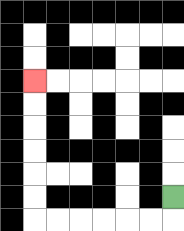{'start': '[7, 8]', 'end': '[1, 3]', 'path_directions': 'D,L,L,L,L,L,L,U,U,U,U,U,U', 'path_coordinates': '[[7, 8], [7, 9], [6, 9], [5, 9], [4, 9], [3, 9], [2, 9], [1, 9], [1, 8], [1, 7], [1, 6], [1, 5], [1, 4], [1, 3]]'}